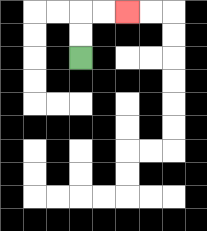{'start': '[3, 2]', 'end': '[5, 0]', 'path_directions': 'U,U,R,R', 'path_coordinates': '[[3, 2], [3, 1], [3, 0], [4, 0], [5, 0]]'}